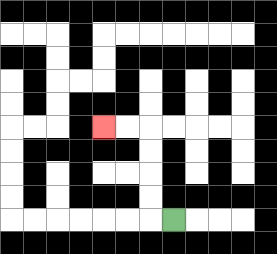{'start': '[7, 9]', 'end': '[4, 5]', 'path_directions': 'L,U,U,U,U,L,L', 'path_coordinates': '[[7, 9], [6, 9], [6, 8], [6, 7], [6, 6], [6, 5], [5, 5], [4, 5]]'}